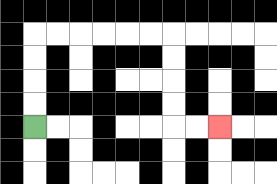{'start': '[1, 5]', 'end': '[9, 5]', 'path_directions': 'U,U,U,U,R,R,R,R,R,R,D,D,D,D,R,R', 'path_coordinates': '[[1, 5], [1, 4], [1, 3], [1, 2], [1, 1], [2, 1], [3, 1], [4, 1], [5, 1], [6, 1], [7, 1], [7, 2], [7, 3], [7, 4], [7, 5], [8, 5], [9, 5]]'}